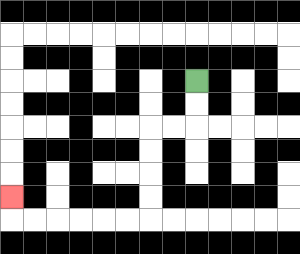{'start': '[8, 3]', 'end': '[0, 8]', 'path_directions': 'D,D,L,L,D,D,D,D,L,L,L,L,L,L,U', 'path_coordinates': '[[8, 3], [8, 4], [8, 5], [7, 5], [6, 5], [6, 6], [6, 7], [6, 8], [6, 9], [5, 9], [4, 9], [3, 9], [2, 9], [1, 9], [0, 9], [0, 8]]'}